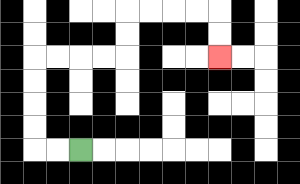{'start': '[3, 6]', 'end': '[9, 2]', 'path_directions': 'L,L,U,U,U,U,R,R,R,R,U,U,R,R,R,R,D,D', 'path_coordinates': '[[3, 6], [2, 6], [1, 6], [1, 5], [1, 4], [1, 3], [1, 2], [2, 2], [3, 2], [4, 2], [5, 2], [5, 1], [5, 0], [6, 0], [7, 0], [8, 0], [9, 0], [9, 1], [9, 2]]'}